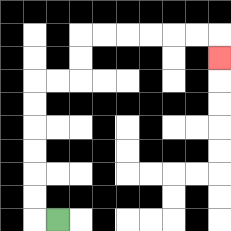{'start': '[2, 9]', 'end': '[9, 2]', 'path_directions': 'L,U,U,U,U,U,U,R,R,U,U,R,R,R,R,R,R,D', 'path_coordinates': '[[2, 9], [1, 9], [1, 8], [1, 7], [1, 6], [1, 5], [1, 4], [1, 3], [2, 3], [3, 3], [3, 2], [3, 1], [4, 1], [5, 1], [6, 1], [7, 1], [8, 1], [9, 1], [9, 2]]'}